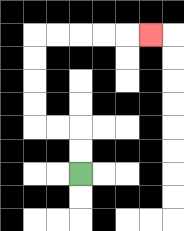{'start': '[3, 7]', 'end': '[6, 1]', 'path_directions': 'U,U,L,L,U,U,U,U,R,R,R,R,R', 'path_coordinates': '[[3, 7], [3, 6], [3, 5], [2, 5], [1, 5], [1, 4], [1, 3], [1, 2], [1, 1], [2, 1], [3, 1], [4, 1], [5, 1], [6, 1]]'}